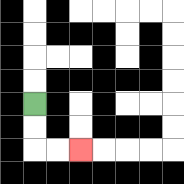{'start': '[1, 4]', 'end': '[3, 6]', 'path_directions': 'D,D,R,R', 'path_coordinates': '[[1, 4], [1, 5], [1, 6], [2, 6], [3, 6]]'}